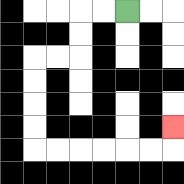{'start': '[5, 0]', 'end': '[7, 5]', 'path_directions': 'L,L,D,D,L,L,D,D,D,D,R,R,R,R,R,R,U', 'path_coordinates': '[[5, 0], [4, 0], [3, 0], [3, 1], [3, 2], [2, 2], [1, 2], [1, 3], [1, 4], [1, 5], [1, 6], [2, 6], [3, 6], [4, 6], [5, 6], [6, 6], [7, 6], [7, 5]]'}